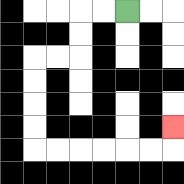{'start': '[5, 0]', 'end': '[7, 5]', 'path_directions': 'L,L,D,D,L,L,D,D,D,D,R,R,R,R,R,R,U', 'path_coordinates': '[[5, 0], [4, 0], [3, 0], [3, 1], [3, 2], [2, 2], [1, 2], [1, 3], [1, 4], [1, 5], [1, 6], [2, 6], [3, 6], [4, 6], [5, 6], [6, 6], [7, 6], [7, 5]]'}